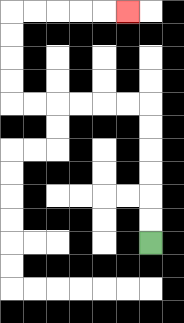{'start': '[6, 10]', 'end': '[5, 0]', 'path_directions': 'U,U,U,U,U,U,L,L,L,L,L,L,U,U,U,U,R,R,R,R,R', 'path_coordinates': '[[6, 10], [6, 9], [6, 8], [6, 7], [6, 6], [6, 5], [6, 4], [5, 4], [4, 4], [3, 4], [2, 4], [1, 4], [0, 4], [0, 3], [0, 2], [0, 1], [0, 0], [1, 0], [2, 0], [3, 0], [4, 0], [5, 0]]'}